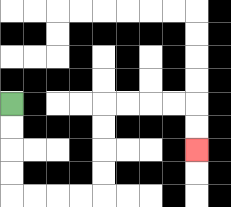{'start': '[0, 4]', 'end': '[8, 6]', 'path_directions': 'D,D,D,D,R,R,R,R,U,U,U,U,R,R,R,R,D,D', 'path_coordinates': '[[0, 4], [0, 5], [0, 6], [0, 7], [0, 8], [1, 8], [2, 8], [3, 8], [4, 8], [4, 7], [4, 6], [4, 5], [4, 4], [5, 4], [6, 4], [7, 4], [8, 4], [8, 5], [8, 6]]'}